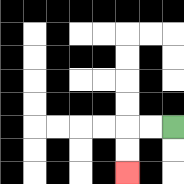{'start': '[7, 5]', 'end': '[5, 7]', 'path_directions': 'L,L,D,D', 'path_coordinates': '[[7, 5], [6, 5], [5, 5], [5, 6], [5, 7]]'}